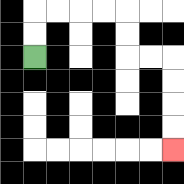{'start': '[1, 2]', 'end': '[7, 6]', 'path_directions': 'U,U,R,R,R,R,D,D,R,R,D,D,D,D', 'path_coordinates': '[[1, 2], [1, 1], [1, 0], [2, 0], [3, 0], [4, 0], [5, 0], [5, 1], [5, 2], [6, 2], [7, 2], [7, 3], [7, 4], [7, 5], [7, 6]]'}